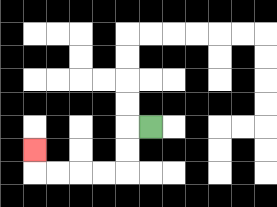{'start': '[6, 5]', 'end': '[1, 6]', 'path_directions': 'L,D,D,L,L,L,L,U', 'path_coordinates': '[[6, 5], [5, 5], [5, 6], [5, 7], [4, 7], [3, 7], [2, 7], [1, 7], [1, 6]]'}